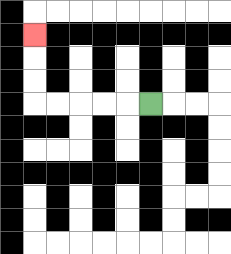{'start': '[6, 4]', 'end': '[1, 1]', 'path_directions': 'L,L,L,L,L,U,U,U', 'path_coordinates': '[[6, 4], [5, 4], [4, 4], [3, 4], [2, 4], [1, 4], [1, 3], [1, 2], [1, 1]]'}